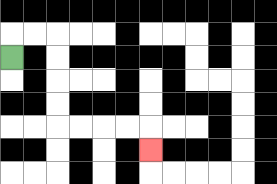{'start': '[0, 2]', 'end': '[6, 6]', 'path_directions': 'U,R,R,D,D,D,D,R,R,R,R,D', 'path_coordinates': '[[0, 2], [0, 1], [1, 1], [2, 1], [2, 2], [2, 3], [2, 4], [2, 5], [3, 5], [4, 5], [5, 5], [6, 5], [6, 6]]'}